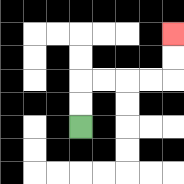{'start': '[3, 5]', 'end': '[7, 1]', 'path_directions': 'U,U,R,R,R,R,U,U', 'path_coordinates': '[[3, 5], [3, 4], [3, 3], [4, 3], [5, 3], [6, 3], [7, 3], [7, 2], [7, 1]]'}